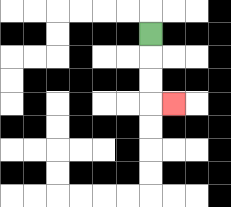{'start': '[6, 1]', 'end': '[7, 4]', 'path_directions': 'D,D,D,R', 'path_coordinates': '[[6, 1], [6, 2], [6, 3], [6, 4], [7, 4]]'}